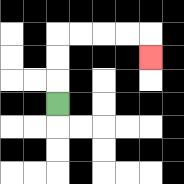{'start': '[2, 4]', 'end': '[6, 2]', 'path_directions': 'U,U,U,R,R,R,R,D', 'path_coordinates': '[[2, 4], [2, 3], [2, 2], [2, 1], [3, 1], [4, 1], [5, 1], [6, 1], [6, 2]]'}